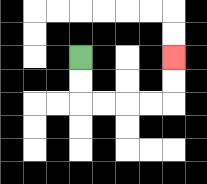{'start': '[3, 2]', 'end': '[7, 2]', 'path_directions': 'D,D,R,R,R,R,U,U', 'path_coordinates': '[[3, 2], [3, 3], [3, 4], [4, 4], [5, 4], [6, 4], [7, 4], [7, 3], [7, 2]]'}